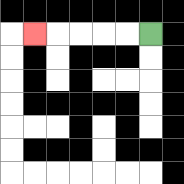{'start': '[6, 1]', 'end': '[1, 1]', 'path_directions': 'L,L,L,L,L', 'path_coordinates': '[[6, 1], [5, 1], [4, 1], [3, 1], [2, 1], [1, 1]]'}